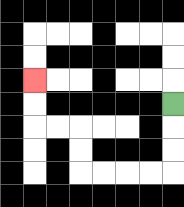{'start': '[7, 4]', 'end': '[1, 3]', 'path_directions': 'D,D,D,L,L,L,L,U,U,L,L,U,U', 'path_coordinates': '[[7, 4], [7, 5], [7, 6], [7, 7], [6, 7], [5, 7], [4, 7], [3, 7], [3, 6], [3, 5], [2, 5], [1, 5], [1, 4], [1, 3]]'}